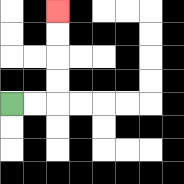{'start': '[0, 4]', 'end': '[2, 0]', 'path_directions': 'R,R,U,U,U,U', 'path_coordinates': '[[0, 4], [1, 4], [2, 4], [2, 3], [2, 2], [2, 1], [2, 0]]'}